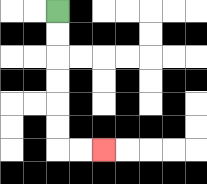{'start': '[2, 0]', 'end': '[4, 6]', 'path_directions': 'D,D,D,D,D,D,R,R', 'path_coordinates': '[[2, 0], [2, 1], [2, 2], [2, 3], [2, 4], [2, 5], [2, 6], [3, 6], [4, 6]]'}